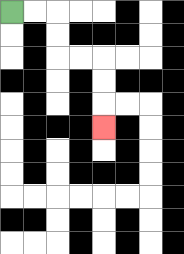{'start': '[0, 0]', 'end': '[4, 5]', 'path_directions': 'R,R,D,D,R,R,D,D,D', 'path_coordinates': '[[0, 0], [1, 0], [2, 0], [2, 1], [2, 2], [3, 2], [4, 2], [4, 3], [4, 4], [4, 5]]'}